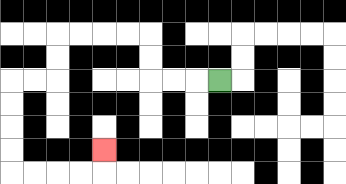{'start': '[9, 3]', 'end': '[4, 6]', 'path_directions': 'L,L,L,U,U,L,L,L,L,D,D,L,L,D,D,D,D,R,R,R,R,U', 'path_coordinates': '[[9, 3], [8, 3], [7, 3], [6, 3], [6, 2], [6, 1], [5, 1], [4, 1], [3, 1], [2, 1], [2, 2], [2, 3], [1, 3], [0, 3], [0, 4], [0, 5], [0, 6], [0, 7], [1, 7], [2, 7], [3, 7], [4, 7], [4, 6]]'}